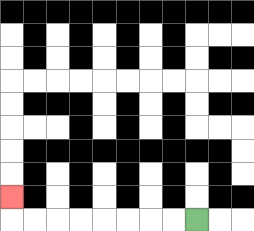{'start': '[8, 9]', 'end': '[0, 8]', 'path_directions': 'L,L,L,L,L,L,L,L,U', 'path_coordinates': '[[8, 9], [7, 9], [6, 9], [5, 9], [4, 9], [3, 9], [2, 9], [1, 9], [0, 9], [0, 8]]'}